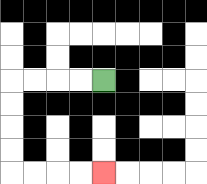{'start': '[4, 3]', 'end': '[4, 7]', 'path_directions': 'L,L,L,L,D,D,D,D,R,R,R,R', 'path_coordinates': '[[4, 3], [3, 3], [2, 3], [1, 3], [0, 3], [0, 4], [0, 5], [0, 6], [0, 7], [1, 7], [2, 7], [3, 7], [4, 7]]'}